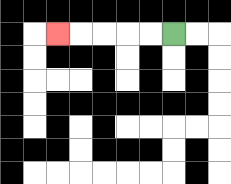{'start': '[7, 1]', 'end': '[2, 1]', 'path_directions': 'L,L,L,L,L', 'path_coordinates': '[[7, 1], [6, 1], [5, 1], [4, 1], [3, 1], [2, 1]]'}